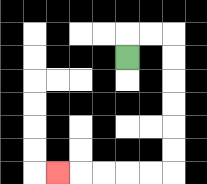{'start': '[5, 2]', 'end': '[2, 7]', 'path_directions': 'U,R,R,D,D,D,D,D,D,L,L,L,L,L', 'path_coordinates': '[[5, 2], [5, 1], [6, 1], [7, 1], [7, 2], [7, 3], [7, 4], [7, 5], [7, 6], [7, 7], [6, 7], [5, 7], [4, 7], [3, 7], [2, 7]]'}